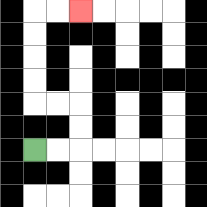{'start': '[1, 6]', 'end': '[3, 0]', 'path_directions': 'R,R,U,U,L,L,U,U,U,U,R,R', 'path_coordinates': '[[1, 6], [2, 6], [3, 6], [3, 5], [3, 4], [2, 4], [1, 4], [1, 3], [1, 2], [1, 1], [1, 0], [2, 0], [3, 0]]'}